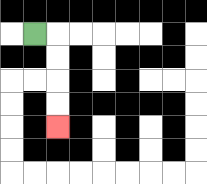{'start': '[1, 1]', 'end': '[2, 5]', 'path_directions': 'R,D,D,D,D', 'path_coordinates': '[[1, 1], [2, 1], [2, 2], [2, 3], [2, 4], [2, 5]]'}